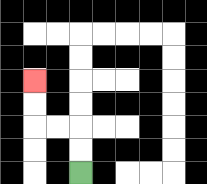{'start': '[3, 7]', 'end': '[1, 3]', 'path_directions': 'U,U,L,L,U,U', 'path_coordinates': '[[3, 7], [3, 6], [3, 5], [2, 5], [1, 5], [1, 4], [1, 3]]'}